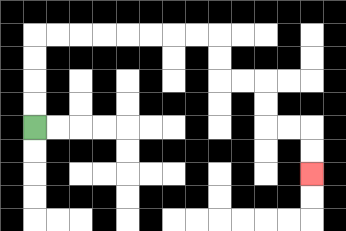{'start': '[1, 5]', 'end': '[13, 7]', 'path_directions': 'U,U,U,U,R,R,R,R,R,R,R,R,D,D,R,R,D,D,R,R,D,D', 'path_coordinates': '[[1, 5], [1, 4], [1, 3], [1, 2], [1, 1], [2, 1], [3, 1], [4, 1], [5, 1], [6, 1], [7, 1], [8, 1], [9, 1], [9, 2], [9, 3], [10, 3], [11, 3], [11, 4], [11, 5], [12, 5], [13, 5], [13, 6], [13, 7]]'}